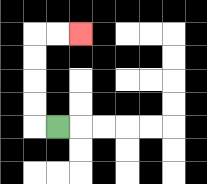{'start': '[2, 5]', 'end': '[3, 1]', 'path_directions': 'L,U,U,U,U,R,R', 'path_coordinates': '[[2, 5], [1, 5], [1, 4], [1, 3], [1, 2], [1, 1], [2, 1], [3, 1]]'}